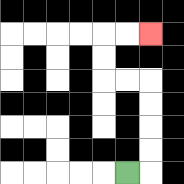{'start': '[5, 7]', 'end': '[6, 1]', 'path_directions': 'R,U,U,U,U,L,L,U,U,R,R', 'path_coordinates': '[[5, 7], [6, 7], [6, 6], [6, 5], [6, 4], [6, 3], [5, 3], [4, 3], [4, 2], [4, 1], [5, 1], [6, 1]]'}